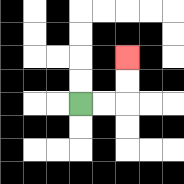{'start': '[3, 4]', 'end': '[5, 2]', 'path_directions': 'R,R,U,U', 'path_coordinates': '[[3, 4], [4, 4], [5, 4], [5, 3], [5, 2]]'}